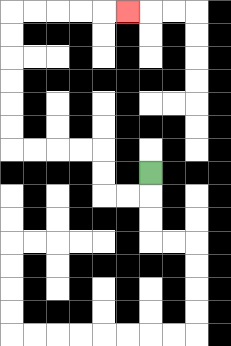{'start': '[6, 7]', 'end': '[5, 0]', 'path_directions': 'D,L,L,U,U,L,L,L,L,U,U,U,U,U,U,R,R,R,R,R', 'path_coordinates': '[[6, 7], [6, 8], [5, 8], [4, 8], [4, 7], [4, 6], [3, 6], [2, 6], [1, 6], [0, 6], [0, 5], [0, 4], [0, 3], [0, 2], [0, 1], [0, 0], [1, 0], [2, 0], [3, 0], [4, 0], [5, 0]]'}